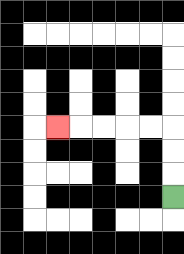{'start': '[7, 8]', 'end': '[2, 5]', 'path_directions': 'U,U,U,L,L,L,L,L', 'path_coordinates': '[[7, 8], [7, 7], [7, 6], [7, 5], [6, 5], [5, 5], [4, 5], [3, 5], [2, 5]]'}